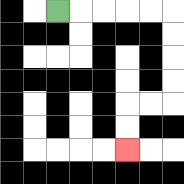{'start': '[2, 0]', 'end': '[5, 6]', 'path_directions': 'R,R,R,R,R,D,D,D,D,L,L,D,D', 'path_coordinates': '[[2, 0], [3, 0], [4, 0], [5, 0], [6, 0], [7, 0], [7, 1], [7, 2], [7, 3], [7, 4], [6, 4], [5, 4], [5, 5], [5, 6]]'}